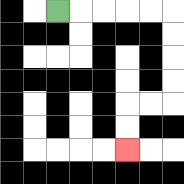{'start': '[2, 0]', 'end': '[5, 6]', 'path_directions': 'R,R,R,R,R,D,D,D,D,L,L,D,D', 'path_coordinates': '[[2, 0], [3, 0], [4, 0], [5, 0], [6, 0], [7, 0], [7, 1], [7, 2], [7, 3], [7, 4], [6, 4], [5, 4], [5, 5], [5, 6]]'}